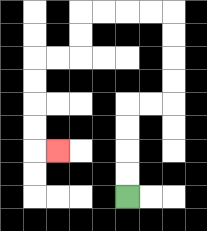{'start': '[5, 8]', 'end': '[2, 6]', 'path_directions': 'U,U,U,U,R,R,U,U,U,U,L,L,L,L,D,D,L,L,D,D,D,D,R', 'path_coordinates': '[[5, 8], [5, 7], [5, 6], [5, 5], [5, 4], [6, 4], [7, 4], [7, 3], [7, 2], [7, 1], [7, 0], [6, 0], [5, 0], [4, 0], [3, 0], [3, 1], [3, 2], [2, 2], [1, 2], [1, 3], [1, 4], [1, 5], [1, 6], [2, 6]]'}